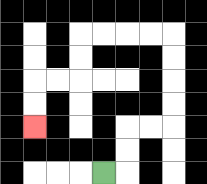{'start': '[4, 7]', 'end': '[1, 5]', 'path_directions': 'R,U,U,R,R,U,U,U,U,L,L,L,L,D,D,L,L,D,D', 'path_coordinates': '[[4, 7], [5, 7], [5, 6], [5, 5], [6, 5], [7, 5], [7, 4], [7, 3], [7, 2], [7, 1], [6, 1], [5, 1], [4, 1], [3, 1], [3, 2], [3, 3], [2, 3], [1, 3], [1, 4], [1, 5]]'}